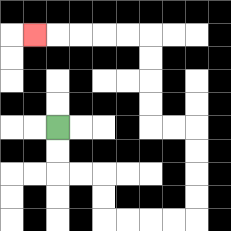{'start': '[2, 5]', 'end': '[1, 1]', 'path_directions': 'D,D,R,R,D,D,R,R,R,R,U,U,U,U,L,L,U,U,U,U,L,L,L,L,L', 'path_coordinates': '[[2, 5], [2, 6], [2, 7], [3, 7], [4, 7], [4, 8], [4, 9], [5, 9], [6, 9], [7, 9], [8, 9], [8, 8], [8, 7], [8, 6], [8, 5], [7, 5], [6, 5], [6, 4], [6, 3], [6, 2], [6, 1], [5, 1], [4, 1], [3, 1], [2, 1], [1, 1]]'}